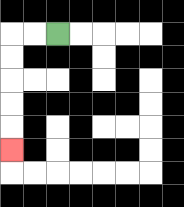{'start': '[2, 1]', 'end': '[0, 6]', 'path_directions': 'L,L,D,D,D,D,D', 'path_coordinates': '[[2, 1], [1, 1], [0, 1], [0, 2], [0, 3], [0, 4], [0, 5], [0, 6]]'}